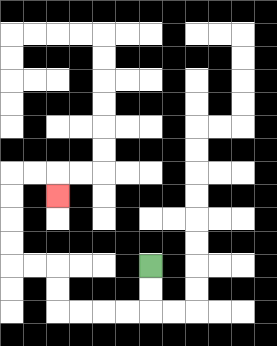{'start': '[6, 11]', 'end': '[2, 8]', 'path_directions': 'D,D,L,L,L,L,U,U,L,L,U,U,U,U,R,R,D', 'path_coordinates': '[[6, 11], [6, 12], [6, 13], [5, 13], [4, 13], [3, 13], [2, 13], [2, 12], [2, 11], [1, 11], [0, 11], [0, 10], [0, 9], [0, 8], [0, 7], [1, 7], [2, 7], [2, 8]]'}